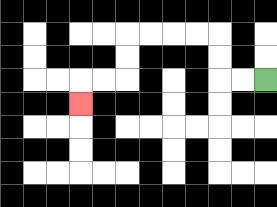{'start': '[11, 3]', 'end': '[3, 4]', 'path_directions': 'L,L,U,U,L,L,L,L,D,D,L,L,D', 'path_coordinates': '[[11, 3], [10, 3], [9, 3], [9, 2], [9, 1], [8, 1], [7, 1], [6, 1], [5, 1], [5, 2], [5, 3], [4, 3], [3, 3], [3, 4]]'}